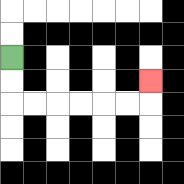{'start': '[0, 2]', 'end': '[6, 3]', 'path_directions': 'D,D,R,R,R,R,R,R,U', 'path_coordinates': '[[0, 2], [0, 3], [0, 4], [1, 4], [2, 4], [3, 4], [4, 4], [5, 4], [6, 4], [6, 3]]'}